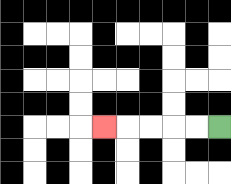{'start': '[9, 5]', 'end': '[4, 5]', 'path_directions': 'L,L,L,L,L', 'path_coordinates': '[[9, 5], [8, 5], [7, 5], [6, 5], [5, 5], [4, 5]]'}